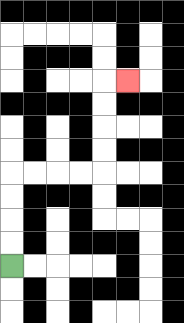{'start': '[0, 11]', 'end': '[5, 3]', 'path_directions': 'U,U,U,U,R,R,R,R,U,U,U,U,R', 'path_coordinates': '[[0, 11], [0, 10], [0, 9], [0, 8], [0, 7], [1, 7], [2, 7], [3, 7], [4, 7], [4, 6], [4, 5], [4, 4], [4, 3], [5, 3]]'}